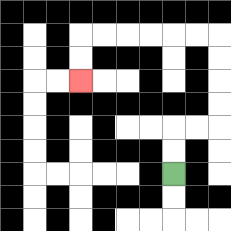{'start': '[7, 7]', 'end': '[3, 3]', 'path_directions': 'U,U,R,R,U,U,U,U,L,L,L,L,L,L,D,D', 'path_coordinates': '[[7, 7], [7, 6], [7, 5], [8, 5], [9, 5], [9, 4], [9, 3], [9, 2], [9, 1], [8, 1], [7, 1], [6, 1], [5, 1], [4, 1], [3, 1], [3, 2], [3, 3]]'}